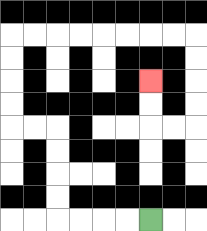{'start': '[6, 9]', 'end': '[6, 3]', 'path_directions': 'L,L,L,L,U,U,U,U,L,L,U,U,U,U,R,R,R,R,R,R,R,R,D,D,D,D,L,L,U,U', 'path_coordinates': '[[6, 9], [5, 9], [4, 9], [3, 9], [2, 9], [2, 8], [2, 7], [2, 6], [2, 5], [1, 5], [0, 5], [0, 4], [0, 3], [0, 2], [0, 1], [1, 1], [2, 1], [3, 1], [4, 1], [5, 1], [6, 1], [7, 1], [8, 1], [8, 2], [8, 3], [8, 4], [8, 5], [7, 5], [6, 5], [6, 4], [6, 3]]'}